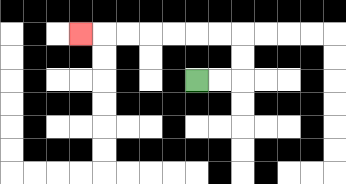{'start': '[8, 3]', 'end': '[3, 1]', 'path_directions': 'R,R,U,U,L,L,L,L,L,L,L', 'path_coordinates': '[[8, 3], [9, 3], [10, 3], [10, 2], [10, 1], [9, 1], [8, 1], [7, 1], [6, 1], [5, 1], [4, 1], [3, 1]]'}